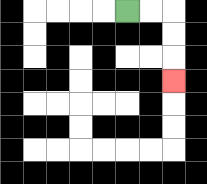{'start': '[5, 0]', 'end': '[7, 3]', 'path_directions': 'R,R,D,D,D', 'path_coordinates': '[[5, 0], [6, 0], [7, 0], [7, 1], [7, 2], [7, 3]]'}